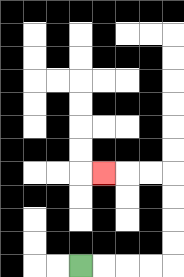{'start': '[3, 11]', 'end': '[4, 7]', 'path_directions': 'R,R,R,R,U,U,U,U,L,L,L', 'path_coordinates': '[[3, 11], [4, 11], [5, 11], [6, 11], [7, 11], [7, 10], [7, 9], [7, 8], [7, 7], [6, 7], [5, 7], [4, 7]]'}